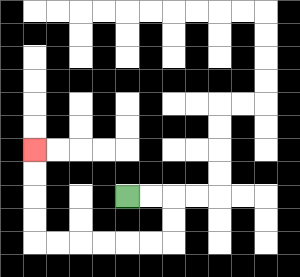{'start': '[5, 8]', 'end': '[1, 6]', 'path_directions': 'R,R,D,D,L,L,L,L,L,L,U,U,U,U', 'path_coordinates': '[[5, 8], [6, 8], [7, 8], [7, 9], [7, 10], [6, 10], [5, 10], [4, 10], [3, 10], [2, 10], [1, 10], [1, 9], [1, 8], [1, 7], [1, 6]]'}